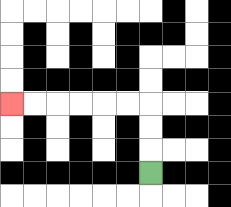{'start': '[6, 7]', 'end': '[0, 4]', 'path_directions': 'U,U,U,L,L,L,L,L,L', 'path_coordinates': '[[6, 7], [6, 6], [6, 5], [6, 4], [5, 4], [4, 4], [3, 4], [2, 4], [1, 4], [0, 4]]'}